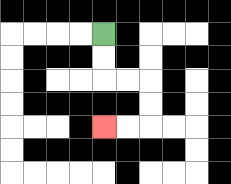{'start': '[4, 1]', 'end': '[4, 5]', 'path_directions': 'D,D,R,R,D,D,L,L', 'path_coordinates': '[[4, 1], [4, 2], [4, 3], [5, 3], [6, 3], [6, 4], [6, 5], [5, 5], [4, 5]]'}